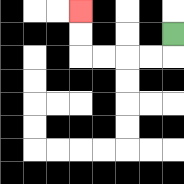{'start': '[7, 1]', 'end': '[3, 0]', 'path_directions': 'D,L,L,L,L,U,U', 'path_coordinates': '[[7, 1], [7, 2], [6, 2], [5, 2], [4, 2], [3, 2], [3, 1], [3, 0]]'}